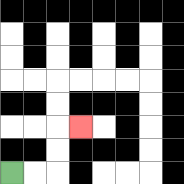{'start': '[0, 7]', 'end': '[3, 5]', 'path_directions': 'R,R,U,U,R', 'path_coordinates': '[[0, 7], [1, 7], [2, 7], [2, 6], [2, 5], [3, 5]]'}